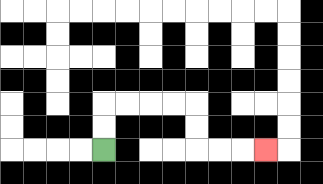{'start': '[4, 6]', 'end': '[11, 6]', 'path_directions': 'U,U,R,R,R,R,D,D,R,R,R', 'path_coordinates': '[[4, 6], [4, 5], [4, 4], [5, 4], [6, 4], [7, 4], [8, 4], [8, 5], [8, 6], [9, 6], [10, 6], [11, 6]]'}